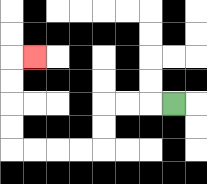{'start': '[7, 4]', 'end': '[1, 2]', 'path_directions': 'L,L,L,D,D,L,L,L,L,U,U,U,U,R', 'path_coordinates': '[[7, 4], [6, 4], [5, 4], [4, 4], [4, 5], [4, 6], [3, 6], [2, 6], [1, 6], [0, 6], [0, 5], [0, 4], [0, 3], [0, 2], [1, 2]]'}